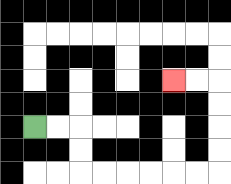{'start': '[1, 5]', 'end': '[7, 3]', 'path_directions': 'R,R,D,D,R,R,R,R,R,R,U,U,U,U,L,L', 'path_coordinates': '[[1, 5], [2, 5], [3, 5], [3, 6], [3, 7], [4, 7], [5, 7], [6, 7], [7, 7], [8, 7], [9, 7], [9, 6], [9, 5], [9, 4], [9, 3], [8, 3], [7, 3]]'}